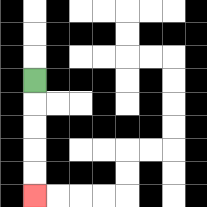{'start': '[1, 3]', 'end': '[1, 8]', 'path_directions': 'D,D,D,D,D', 'path_coordinates': '[[1, 3], [1, 4], [1, 5], [1, 6], [1, 7], [1, 8]]'}